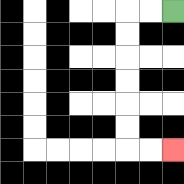{'start': '[7, 0]', 'end': '[7, 6]', 'path_directions': 'L,L,D,D,D,D,D,D,R,R', 'path_coordinates': '[[7, 0], [6, 0], [5, 0], [5, 1], [5, 2], [5, 3], [5, 4], [5, 5], [5, 6], [6, 6], [7, 6]]'}